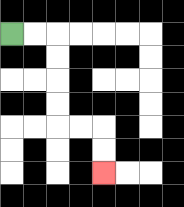{'start': '[0, 1]', 'end': '[4, 7]', 'path_directions': 'R,R,D,D,D,D,R,R,D,D', 'path_coordinates': '[[0, 1], [1, 1], [2, 1], [2, 2], [2, 3], [2, 4], [2, 5], [3, 5], [4, 5], [4, 6], [4, 7]]'}